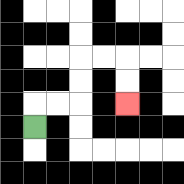{'start': '[1, 5]', 'end': '[5, 4]', 'path_directions': 'U,R,R,U,U,R,R,D,D', 'path_coordinates': '[[1, 5], [1, 4], [2, 4], [3, 4], [3, 3], [3, 2], [4, 2], [5, 2], [5, 3], [5, 4]]'}